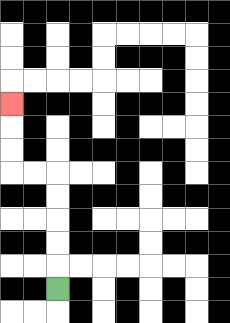{'start': '[2, 12]', 'end': '[0, 4]', 'path_directions': 'U,U,U,U,U,L,L,U,U,U', 'path_coordinates': '[[2, 12], [2, 11], [2, 10], [2, 9], [2, 8], [2, 7], [1, 7], [0, 7], [0, 6], [0, 5], [0, 4]]'}